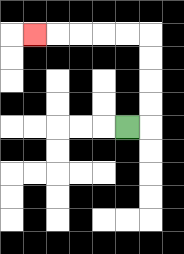{'start': '[5, 5]', 'end': '[1, 1]', 'path_directions': 'R,U,U,U,U,L,L,L,L,L', 'path_coordinates': '[[5, 5], [6, 5], [6, 4], [6, 3], [6, 2], [6, 1], [5, 1], [4, 1], [3, 1], [2, 1], [1, 1]]'}